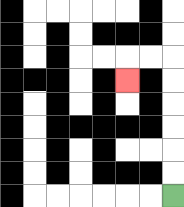{'start': '[7, 8]', 'end': '[5, 3]', 'path_directions': 'U,U,U,U,U,U,L,L,D', 'path_coordinates': '[[7, 8], [7, 7], [7, 6], [7, 5], [7, 4], [7, 3], [7, 2], [6, 2], [5, 2], [5, 3]]'}